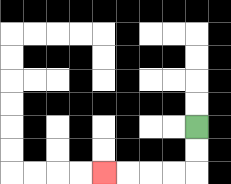{'start': '[8, 5]', 'end': '[4, 7]', 'path_directions': 'D,D,L,L,L,L', 'path_coordinates': '[[8, 5], [8, 6], [8, 7], [7, 7], [6, 7], [5, 7], [4, 7]]'}